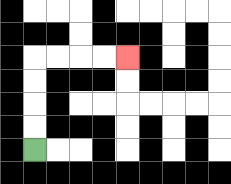{'start': '[1, 6]', 'end': '[5, 2]', 'path_directions': 'U,U,U,U,R,R,R,R', 'path_coordinates': '[[1, 6], [1, 5], [1, 4], [1, 3], [1, 2], [2, 2], [3, 2], [4, 2], [5, 2]]'}